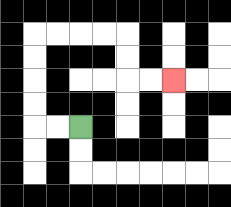{'start': '[3, 5]', 'end': '[7, 3]', 'path_directions': 'L,L,U,U,U,U,R,R,R,R,D,D,R,R', 'path_coordinates': '[[3, 5], [2, 5], [1, 5], [1, 4], [1, 3], [1, 2], [1, 1], [2, 1], [3, 1], [4, 1], [5, 1], [5, 2], [5, 3], [6, 3], [7, 3]]'}